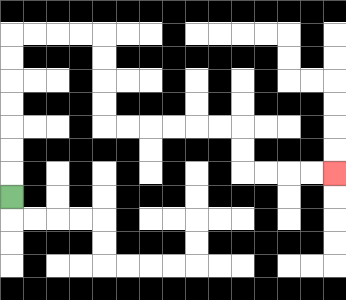{'start': '[0, 8]', 'end': '[14, 7]', 'path_directions': 'U,U,U,U,U,U,U,R,R,R,R,D,D,D,D,R,R,R,R,R,R,D,D,R,R,R,R', 'path_coordinates': '[[0, 8], [0, 7], [0, 6], [0, 5], [0, 4], [0, 3], [0, 2], [0, 1], [1, 1], [2, 1], [3, 1], [4, 1], [4, 2], [4, 3], [4, 4], [4, 5], [5, 5], [6, 5], [7, 5], [8, 5], [9, 5], [10, 5], [10, 6], [10, 7], [11, 7], [12, 7], [13, 7], [14, 7]]'}